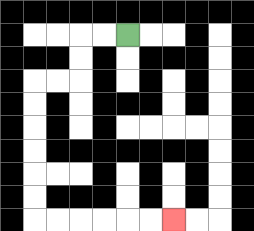{'start': '[5, 1]', 'end': '[7, 9]', 'path_directions': 'L,L,D,D,L,L,D,D,D,D,D,D,R,R,R,R,R,R', 'path_coordinates': '[[5, 1], [4, 1], [3, 1], [3, 2], [3, 3], [2, 3], [1, 3], [1, 4], [1, 5], [1, 6], [1, 7], [1, 8], [1, 9], [2, 9], [3, 9], [4, 9], [5, 9], [6, 9], [7, 9]]'}